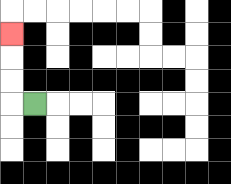{'start': '[1, 4]', 'end': '[0, 1]', 'path_directions': 'L,U,U,U', 'path_coordinates': '[[1, 4], [0, 4], [0, 3], [0, 2], [0, 1]]'}